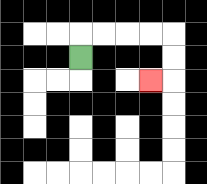{'start': '[3, 2]', 'end': '[6, 3]', 'path_directions': 'U,R,R,R,R,D,D,L', 'path_coordinates': '[[3, 2], [3, 1], [4, 1], [5, 1], [6, 1], [7, 1], [7, 2], [7, 3], [6, 3]]'}